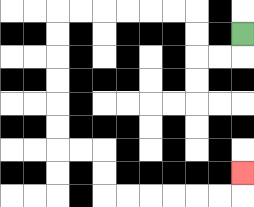{'start': '[10, 1]', 'end': '[10, 7]', 'path_directions': 'D,L,L,U,U,L,L,L,L,L,L,D,D,D,D,D,D,R,R,D,D,R,R,R,R,R,R,U', 'path_coordinates': '[[10, 1], [10, 2], [9, 2], [8, 2], [8, 1], [8, 0], [7, 0], [6, 0], [5, 0], [4, 0], [3, 0], [2, 0], [2, 1], [2, 2], [2, 3], [2, 4], [2, 5], [2, 6], [3, 6], [4, 6], [4, 7], [4, 8], [5, 8], [6, 8], [7, 8], [8, 8], [9, 8], [10, 8], [10, 7]]'}